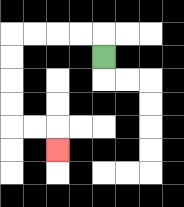{'start': '[4, 2]', 'end': '[2, 6]', 'path_directions': 'U,L,L,L,L,D,D,D,D,R,R,D', 'path_coordinates': '[[4, 2], [4, 1], [3, 1], [2, 1], [1, 1], [0, 1], [0, 2], [0, 3], [0, 4], [0, 5], [1, 5], [2, 5], [2, 6]]'}